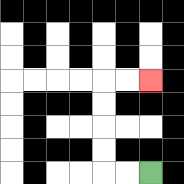{'start': '[6, 7]', 'end': '[6, 3]', 'path_directions': 'L,L,U,U,U,U,R,R', 'path_coordinates': '[[6, 7], [5, 7], [4, 7], [4, 6], [4, 5], [4, 4], [4, 3], [5, 3], [6, 3]]'}